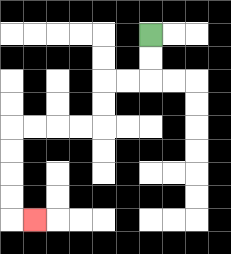{'start': '[6, 1]', 'end': '[1, 9]', 'path_directions': 'D,D,L,L,D,D,L,L,L,L,D,D,D,D,R', 'path_coordinates': '[[6, 1], [6, 2], [6, 3], [5, 3], [4, 3], [4, 4], [4, 5], [3, 5], [2, 5], [1, 5], [0, 5], [0, 6], [0, 7], [0, 8], [0, 9], [1, 9]]'}